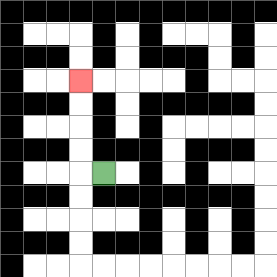{'start': '[4, 7]', 'end': '[3, 3]', 'path_directions': 'L,U,U,U,U', 'path_coordinates': '[[4, 7], [3, 7], [3, 6], [3, 5], [3, 4], [3, 3]]'}